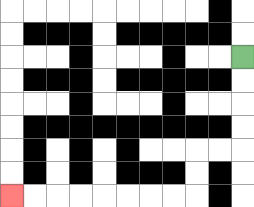{'start': '[10, 2]', 'end': '[0, 8]', 'path_directions': 'D,D,D,D,L,L,D,D,L,L,L,L,L,L,L,L', 'path_coordinates': '[[10, 2], [10, 3], [10, 4], [10, 5], [10, 6], [9, 6], [8, 6], [8, 7], [8, 8], [7, 8], [6, 8], [5, 8], [4, 8], [3, 8], [2, 8], [1, 8], [0, 8]]'}